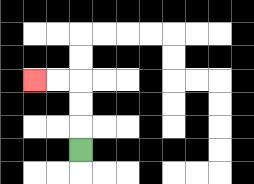{'start': '[3, 6]', 'end': '[1, 3]', 'path_directions': 'U,U,U,L,L', 'path_coordinates': '[[3, 6], [3, 5], [3, 4], [3, 3], [2, 3], [1, 3]]'}